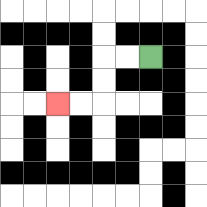{'start': '[6, 2]', 'end': '[2, 4]', 'path_directions': 'L,L,D,D,L,L', 'path_coordinates': '[[6, 2], [5, 2], [4, 2], [4, 3], [4, 4], [3, 4], [2, 4]]'}